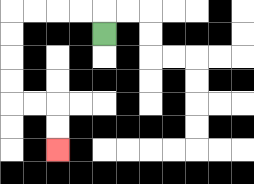{'start': '[4, 1]', 'end': '[2, 6]', 'path_directions': 'U,L,L,L,L,D,D,D,D,R,R,D,D', 'path_coordinates': '[[4, 1], [4, 0], [3, 0], [2, 0], [1, 0], [0, 0], [0, 1], [0, 2], [0, 3], [0, 4], [1, 4], [2, 4], [2, 5], [2, 6]]'}